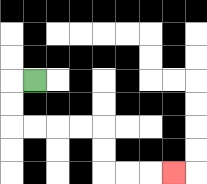{'start': '[1, 3]', 'end': '[7, 7]', 'path_directions': 'L,D,D,R,R,R,R,D,D,R,R,R', 'path_coordinates': '[[1, 3], [0, 3], [0, 4], [0, 5], [1, 5], [2, 5], [3, 5], [4, 5], [4, 6], [4, 7], [5, 7], [6, 7], [7, 7]]'}